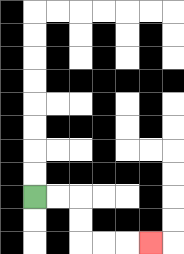{'start': '[1, 8]', 'end': '[6, 10]', 'path_directions': 'R,R,D,D,R,R,R', 'path_coordinates': '[[1, 8], [2, 8], [3, 8], [3, 9], [3, 10], [4, 10], [5, 10], [6, 10]]'}